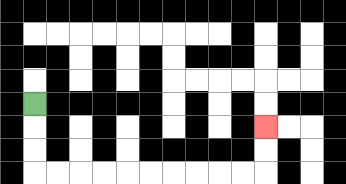{'start': '[1, 4]', 'end': '[11, 5]', 'path_directions': 'D,D,D,R,R,R,R,R,R,R,R,R,R,U,U', 'path_coordinates': '[[1, 4], [1, 5], [1, 6], [1, 7], [2, 7], [3, 7], [4, 7], [5, 7], [6, 7], [7, 7], [8, 7], [9, 7], [10, 7], [11, 7], [11, 6], [11, 5]]'}